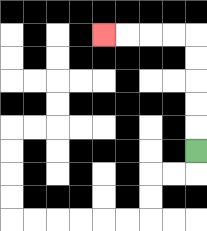{'start': '[8, 6]', 'end': '[4, 1]', 'path_directions': 'U,U,U,U,U,L,L,L,L', 'path_coordinates': '[[8, 6], [8, 5], [8, 4], [8, 3], [8, 2], [8, 1], [7, 1], [6, 1], [5, 1], [4, 1]]'}